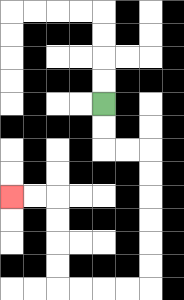{'start': '[4, 4]', 'end': '[0, 8]', 'path_directions': 'D,D,R,R,D,D,D,D,D,D,L,L,L,L,U,U,U,U,L,L', 'path_coordinates': '[[4, 4], [4, 5], [4, 6], [5, 6], [6, 6], [6, 7], [6, 8], [6, 9], [6, 10], [6, 11], [6, 12], [5, 12], [4, 12], [3, 12], [2, 12], [2, 11], [2, 10], [2, 9], [2, 8], [1, 8], [0, 8]]'}